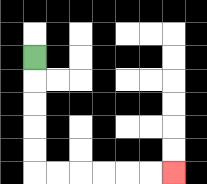{'start': '[1, 2]', 'end': '[7, 7]', 'path_directions': 'D,D,D,D,D,R,R,R,R,R,R', 'path_coordinates': '[[1, 2], [1, 3], [1, 4], [1, 5], [1, 6], [1, 7], [2, 7], [3, 7], [4, 7], [5, 7], [6, 7], [7, 7]]'}